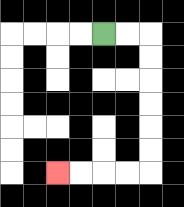{'start': '[4, 1]', 'end': '[2, 7]', 'path_directions': 'R,R,D,D,D,D,D,D,L,L,L,L', 'path_coordinates': '[[4, 1], [5, 1], [6, 1], [6, 2], [6, 3], [6, 4], [6, 5], [6, 6], [6, 7], [5, 7], [4, 7], [3, 7], [2, 7]]'}